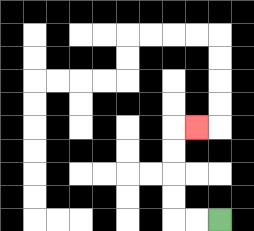{'start': '[9, 9]', 'end': '[8, 5]', 'path_directions': 'L,L,U,U,U,U,R', 'path_coordinates': '[[9, 9], [8, 9], [7, 9], [7, 8], [7, 7], [7, 6], [7, 5], [8, 5]]'}